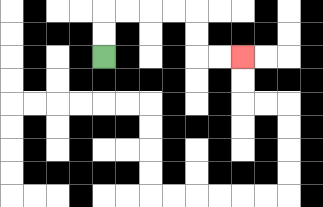{'start': '[4, 2]', 'end': '[10, 2]', 'path_directions': 'U,U,R,R,R,R,D,D,R,R', 'path_coordinates': '[[4, 2], [4, 1], [4, 0], [5, 0], [6, 0], [7, 0], [8, 0], [8, 1], [8, 2], [9, 2], [10, 2]]'}